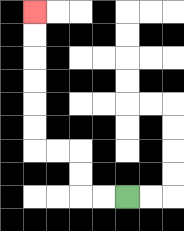{'start': '[5, 8]', 'end': '[1, 0]', 'path_directions': 'L,L,U,U,L,L,U,U,U,U,U,U', 'path_coordinates': '[[5, 8], [4, 8], [3, 8], [3, 7], [3, 6], [2, 6], [1, 6], [1, 5], [1, 4], [1, 3], [1, 2], [1, 1], [1, 0]]'}